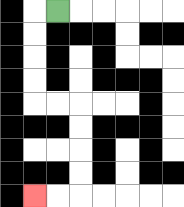{'start': '[2, 0]', 'end': '[1, 8]', 'path_directions': 'L,D,D,D,D,R,R,D,D,D,D,L,L', 'path_coordinates': '[[2, 0], [1, 0], [1, 1], [1, 2], [1, 3], [1, 4], [2, 4], [3, 4], [3, 5], [3, 6], [3, 7], [3, 8], [2, 8], [1, 8]]'}